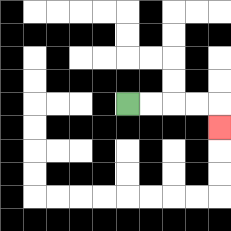{'start': '[5, 4]', 'end': '[9, 5]', 'path_directions': 'R,R,R,R,D', 'path_coordinates': '[[5, 4], [6, 4], [7, 4], [8, 4], [9, 4], [9, 5]]'}